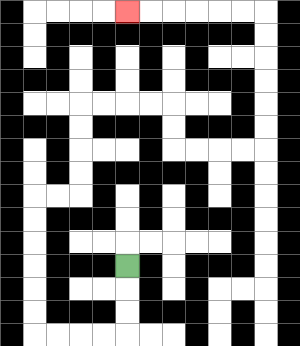{'start': '[5, 11]', 'end': '[5, 0]', 'path_directions': 'D,D,D,L,L,L,L,U,U,U,U,U,U,R,R,U,U,U,U,R,R,R,R,D,D,R,R,R,R,U,U,U,U,U,U,L,L,L,L,L,L', 'path_coordinates': '[[5, 11], [5, 12], [5, 13], [5, 14], [4, 14], [3, 14], [2, 14], [1, 14], [1, 13], [1, 12], [1, 11], [1, 10], [1, 9], [1, 8], [2, 8], [3, 8], [3, 7], [3, 6], [3, 5], [3, 4], [4, 4], [5, 4], [6, 4], [7, 4], [7, 5], [7, 6], [8, 6], [9, 6], [10, 6], [11, 6], [11, 5], [11, 4], [11, 3], [11, 2], [11, 1], [11, 0], [10, 0], [9, 0], [8, 0], [7, 0], [6, 0], [5, 0]]'}